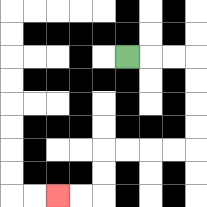{'start': '[5, 2]', 'end': '[2, 8]', 'path_directions': 'R,R,R,D,D,D,D,L,L,L,L,D,D,L,L', 'path_coordinates': '[[5, 2], [6, 2], [7, 2], [8, 2], [8, 3], [8, 4], [8, 5], [8, 6], [7, 6], [6, 6], [5, 6], [4, 6], [4, 7], [4, 8], [3, 8], [2, 8]]'}